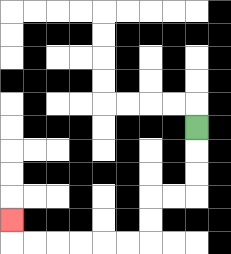{'start': '[8, 5]', 'end': '[0, 9]', 'path_directions': 'D,D,D,L,L,D,D,L,L,L,L,L,L,U', 'path_coordinates': '[[8, 5], [8, 6], [8, 7], [8, 8], [7, 8], [6, 8], [6, 9], [6, 10], [5, 10], [4, 10], [3, 10], [2, 10], [1, 10], [0, 10], [0, 9]]'}